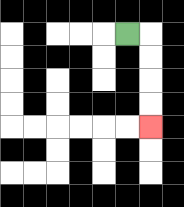{'start': '[5, 1]', 'end': '[6, 5]', 'path_directions': 'R,D,D,D,D', 'path_coordinates': '[[5, 1], [6, 1], [6, 2], [6, 3], [6, 4], [6, 5]]'}